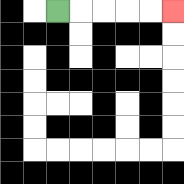{'start': '[2, 0]', 'end': '[7, 0]', 'path_directions': 'R,R,R,R,R', 'path_coordinates': '[[2, 0], [3, 0], [4, 0], [5, 0], [6, 0], [7, 0]]'}